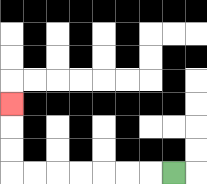{'start': '[7, 7]', 'end': '[0, 4]', 'path_directions': 'L,L,L,L,L,L,L,U,U,U', 'path_coordinates': '[[7, 7], [6, 7], [5, 7], [4, 7], [3, 7], [2, 7], [1, 7], [0, 7], [0, 6], [0, 5], [0, 4]]'}